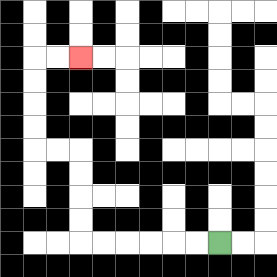{'start': '[9, 10]', 'end': '[3, 2]', 'path_directions': 'L,L,L,L,L,L,U,U,U,U,L,L,U,U,U,U,R,R', 'path_coordinates': '[[9, 10], [8, 10], [7, 10], [6, 10], [5, 10], [4, 10], [3, 10], [3, 9], [3, 8], [3, 7], [3, 6], [2, 6], [1, 6], [1, 5], [1, 4], [1, 3], [1, 2], [2, 2], [3, 2]]'}